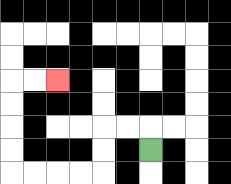{'start': '[6, 6]', 'end': '[2, 3]', 'path_directions': 'U,L,L,D,D,L,L,L,L,U,U,U,U,R,R', 'path_coordinates': '[[6, 6], [6, 5], [5, 5], [4, 5], [4, 6], [4, 7], [3, 7], [2, 7], [1, 7], [0, 7], [0, 6], [0, 5], [0, 4], [0, 3], [1, 3], [2, 3]]'}